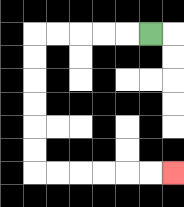{'start': '[6, 1]', 'end': '[7, 7]', 'path_directions': 'L,L,L,L,L,D,D,D,D,D,D,R,R,R,R,R,R', 'path_coordinates': '[[6, 1], [5, 1], [4, 1], [3, 1], [2, 1], [1, 1], [1, 2], [1, 3], [1, 4], [1, 5], [1, 6], [1, 7], [2, 7], [3, 7], [4, 7], [5, 7], [6, 7], [7, 7]]'}